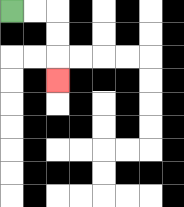{'start': '[0, 0]', 'end': '[2, 3]', 'path_directions': 'R,R,D,D,D', 'path_coordinates': '[[0, 0], [1, 0], [2, 0], [2, 1], [2, 2], [2, 3]]'}